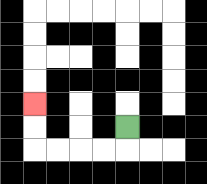{'start': '[5, 5]', 'end': '[1, 4]', 'path_directions': 'D,L,L,L,L,U,U', 'path_coordinates': '[[5, 5], [5, 6], [4, 6], [3, 6], [2, 6], [1, 6], [1, 5], [1, 4]]'}